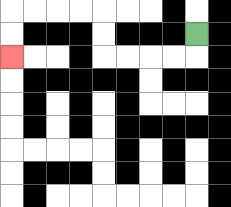{'start': '[8, 1]', 'end': '[0, 2]', 'path_directions': 'D,L,L,L,L,U,U,L,L,L,L,D,D', 'path_coordinates': '[[8, 1], [8, 2], [7, 2], [6, 2], [5, 2], [4, 2], [4, 1], [4, 0], [3, 0], [2, 0], [1, 0], [0, 0], [0, 1], [0, 2]]'}